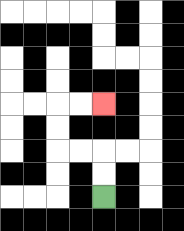{'start': '[4, 8]', 'end': '[4, 4]', 'path_directions': 'U,U,L,L,U,U,R,R', 'path_coordinates': '[[4, 8], [4, 7], [4, 6], [3, 6], [2, 6], [2, 5], [2, 4], [3, 4], [4, 4]]'}